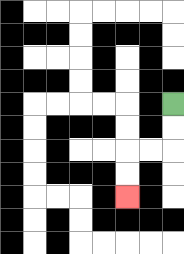{'start': '[7, 4]', 'end': '[5, 8]', 'path_directions': 'D,D,L,L,D,D', 'path_coordinates': '[[7, 4], [7, 5], [7, 6], [6, 6], [5, 6], [5, 7], [5, 8]]'}